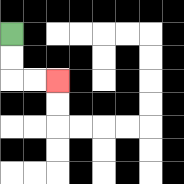{'start': '[0, 1]', 'end': '[2, 3]', 'path_directions': 'D,D,R,R', 'path_coordinates': '[[0, 1], [0, 2], [0, 3], [1, 3], [2, 3]]'}